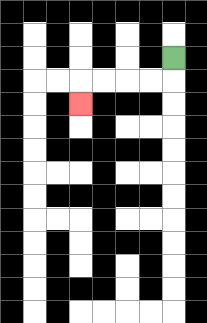{'start': '[7, 2]', 'end': '[3, 4]', 'path_directions': 'D,L,L,L,L,D', 'path_coordinates': '[[7, 2], [7, 3], [6, 3], [5, 3], [4, 3], [3, 3], [3, 4]]'}